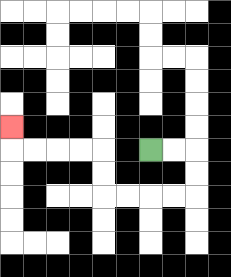{'start': '[6, 6]', 'end': '[0, 5]', 'path_directions': 'R,R,D,D,L,L,L,L,U,U,L,L,L,L,U', 'path_coordinates': '[[6, 6], [7, 6], [8, 6], [8, 7], [8, 8], [7, 8], [6, 8], [5, 8], [4, 8], [4, 7], [4, 6], [3, 6], [2, 6], [1, 6], [0, 6], [0, 5]]'}